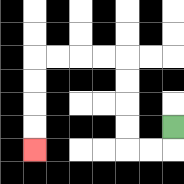{'start': '[7, 5]', 'end': '[1, 6]', 'path_directions': 'D,L,L,U,U,U,U,L,L,L,L,D,D,D,D', 'path_coordinates': '[[7, 5], [7, 6], [6, 6], [5, 6], [5, 5], [5, 4], [5, 3], [5, 2], [4, 2], [3, 2], [2, 2], [1, 2], [1, 3], [1, 4], [1, 5], [1, 6]]'}